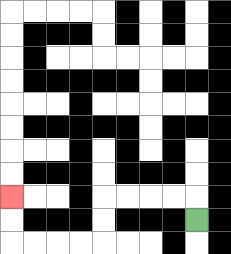{'start': '[8, 9]', 'end': '[0, 8]', 'path_directions': 'U,L,L,L,L,D,D,L,L,L,L,U,U', 'path_coordinates': '[[8, 9], [8, 8], [7, 8], [6, 8], [5, 8], [4, 8], [4, 9], [4, 10], [3, 10], [2, 10], [1, 10], [0, 10], [0, 9], [0, 8]]'}